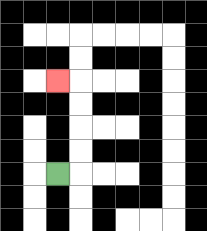{'start': '[2, 7]', 'end': '[2, 3]', 'path_directions': 'R,U,U,U,U,L', 'path_coordinates': '[[2, 7], [3, 7], [3, 6], [3, 5], [3, 4], [3, 3], [2, 3]]'}